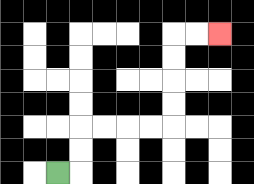{'start': '[2, 7]', 'end': '[9, 1]', 'path_directions': 'R,U,U,R,R,R,R,U,U,U,U,R,R', 'path_coordinates': '[[2, 7], [3, 7], [3, 6], [3, 5], [4, 5], [5, 5], [6, 5], [7, 5], [7, 4], [7, 3], [7, 2], [7, 1], [8, 1], [9, 1]]'}